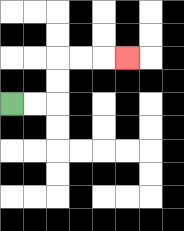{'start': '[0, 4]', 'end': '[5, 2]', 'path_directions': 'R,R,U,U,R,R,R', 'path_coordinates': '[[0, 4], [1, 4], [2, 4], [2, 3], [2, 2], [3, 2], [4, 2], [5, 2]]'}